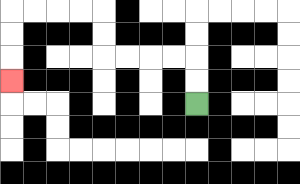{'start': '[8, 4]', 'end': '[0, 3]', 'path_directions': 'U,U,L,L,L,L,U,U,L,L,L,L,D,D,D', 'path_coordinates': '[[8, 4], [8, 3], [8, 2], [7, 2], [6, 2], [5, 2], [4, 2], [4, 1], [4, 0], [3, 0], [2, 0], [1, 0], [0, 0], [0, 1], [0, 2], [0, 3]]'}